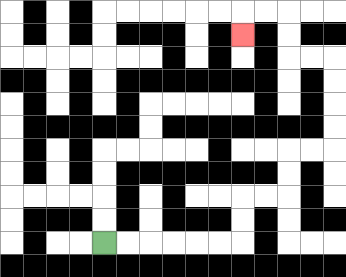{'start': '[4, 10]', 'end': '[10, 1]', 'path_directions': 'R,R,R,R,R,R,U,U,R,R,U,U,R,R,U,U,U,U,L,L,U,U,L,L,D', 'path_coordinates': '[[4, 10], [5, 10], [6, 10], [7, 10], [8, 10], [9, 10], [10, 10], [10, 9], [10, 8], [11, 8], [12, 8], [12, 7], [12, 6], [13, 6], [14, 6], [14, 5], [14, 4], [14, 3], [14, 2], [13, 2], [12, 2], [12, 1], [12, 0], [11, 0], [10, 0], [10, 1]]'}